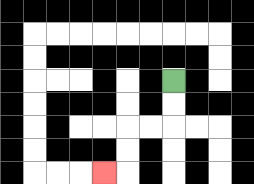{'start': '[7, 3]', 'end': '[4, 7]', 'path_directions': 'D,D,L,L,D,D,L', 'path_coordinates': '[[7, 3], [7, 4], [7, 5], [6, 5], [5, 5], [5, 6], [5, 7], [4, 7]]'}